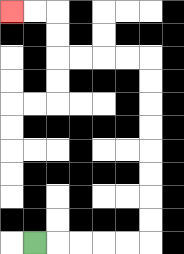{'start': '[1, 10]', 'end': '[0, 0]', 'path_directions': 'R,R,R,R,R,U,U,U,U,U,U,U,U,L,L,L,L,U,U,L,L', 'path_coordinates': '[[1, 10], [2, 10], [3, 10], [4, 10], [5, 10], [6, 10], [6, 9], [6, 8], [6, 7], [6, 6], [6, 5], [6, 4], [6, 3], [6, 2], [5, 2], [4, 2], [3, 2], [2, 2], [2, 1], [2, 0], [1, 0], [0, 0]]'}